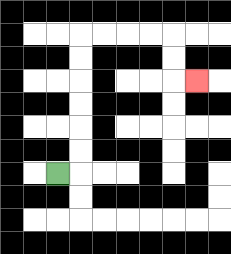{'start': '[2, 7]', 'end': '[8, 3]', 'path_directions': 'R,U,U,U,U,U,U,R,R,R,R,D,D,R', 'path_coordinates': '[[2, 7], [3, 7], [3, 6], [3, 5], [3, 4], [3, 3], [3, 2], [3, 1], [4, 1], [5, 1], [6, 1], [7, 1], [7, 2], [7, 3], [8, 3]]'}